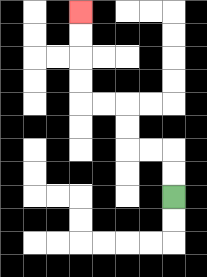{'start': '[7, 8]', 'end': '[3, 0]', 'path_directions': 'U,U,L,L,U,U,L,L,U,U,U,U', 'path_coordinates': '[[7, 8], [7, 7], [7, 6], [6, 6], [5, 6], [5, 5], [5, 4], [4, 4], [3, 4], [3, 3], [3, 2], [3, 1], [3, 0]]'}